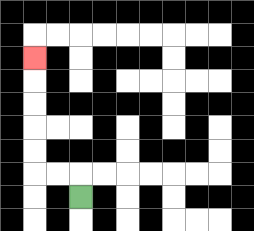{'start': '[3, 8]', 'end': '[1, 2]', 'path_directions': 'U,L,L,U,U,U,U,U', 'path_coordinates': '[[3, 8], [3, 7], [2, 7], [1, 7], [1, 6], [1, 5], [1, 4], [1, 3], [1, 2]]'}